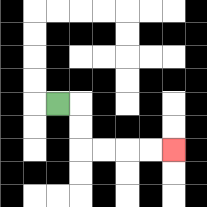{'start': '[2, 4]', 'end': '[7, 6]', 'path_directions': 'R,D,D,R,R,R,R', 'path_coordinates': '[[2, 4], [3, 4], [3, 5], [3, 6], [4, 6], [5, 6], [6, 6], [7, 6]]'}